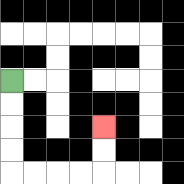{'start': '[0, 3]', 'end': '[4, 5]', 'path_directions': 'D,D,D,D,R,R,R,R,U,U', 'path_coordinates': '[[0, 3], [0, 4], [0, 5], [0, 6], [0, 7], [1, 7], [2, 7], [3, 7], [4, 7], [4, 6], [4, 5]]'}